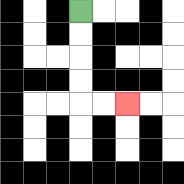{'start': '[3, 0]', 'end': '[5, 4]', 'path_directions': 'D,D,D,D,R,R', 'path_coordinates': '[[3, 0], [3, 1], [3, 2], [3, 3], [3, 4], [4, 4], [5, 4]]'}